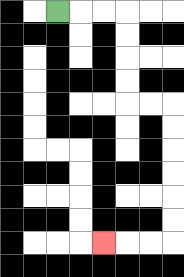{'start': '[2, 0]', 'end': '[4, 10]', 'path_directions': 'R,R,R,D,D,D,D,R,R,D,D,D,D,D,D,L,L,L', 'path_coordinates': '[[2, 0], [3, 0], [4, 0], [5, 0], [5, 1], [5, 2], [5, 3], [5, 4], [6, 4], [7, 4], [7, 5], [7, 6], [7, 7], [7, 8], [7, 9], [7, 10], [6, 10], [5, 10], [4, 10]]'}